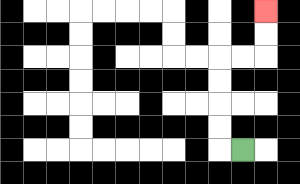{'start': '[10, 6]', 'end': '[11, 0]', 'path_directions': 'L,U,U,U,U,R,R,U,U', 'path_coordinates': '[[10, 6], [9, 6], [9, 5], [9, 4], [9, 3], [9, 2], [10, 2], [11, 2], [11, 1], [11, 0]]'}